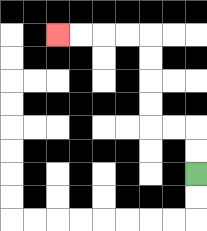{'start': '[8, 7]', 'end': '[2, 1]', 'path_directions': 'U,U,L,L,U,U,U,U,L,L,L,L', 'path_coordinates': '[[8, 7], [8, 6], [8, 5], [7, 5], [6, 5], [6, 4], [6, 3], [6, 2], [6, 1], [5, 1], [4, 1], [3, 1], [2, 1]]'}